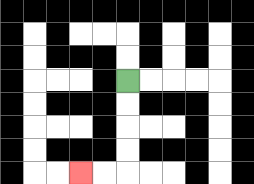{'start': '[5, 3]', 'end': '[3, 7]', 'path_directions': 'D,D,D,D,L,L', 'path_coordinates': '[[5, 3], [5, 4], [5, 5], [5, 6], [5, 7], [4, 7], [3, 7]]'}